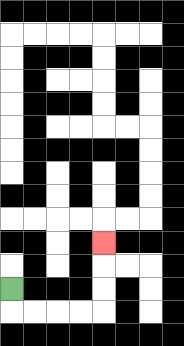{'start': '[0, 12]', 'end': '[4, 10]', 'path_directions': 'D,R,R,R,R,U,U,U', 'path_coordinates': '[[0, 12], [0, 13], [1, 13], [2, 13], [3, 13], [4, 13], [4, 12], [4, 11], [4, 10]]'}